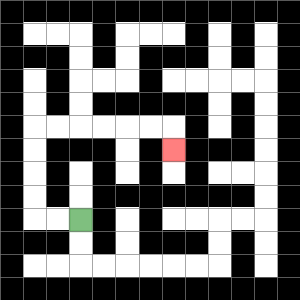{'start': '[3, 9]', 'end': '[7, 6]', 'path_directions': 'L,L,U,U,U,U,R,R,R,R,R,R,D', 'path_coordinates': '[[3, 9], [2, 9], [1, 9], [1, 8], [1, 7], [1, 6], [1, 5], [2, 5], [3, 5], [4, 5], [5, 5], [6, 5], [7, 5], [7, 6]]'}